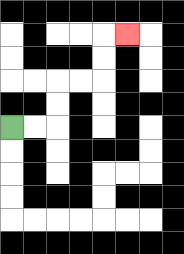{'start': '[0, 5]', 'end': '[5, 1]', 'path_directions': 'R,R,U,U,R,R,U,U,R', 'path_coordinates': '[[0, 5], [1, 5], [2, 5], [2, 4], [2, 3], [3, 3], [4, 3], [4, 2], [4, 1], [5, 1]]'}